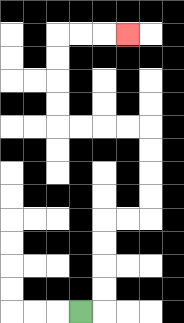{'start': '[3, 13]', 'end': '[5, 1]', 'path_directions': 'R,U,U,U,U,R,R,U,U,U,U,L,L,L,L,U,U,U,U,R,R,R', 'path_coordinates': '[[3, 13], [4, 13], [4, 12], [4, 11], [4, 10], [4, 9], [5, 9], [6, 9], [6, 8], [6, 7], [6, 6], [6, 5], [5, 5], [4, 5], [3, 5], [2, 5], [2, 4], [2, 3], [2, 2], [2, 1], [3, 1], [4, 1], [5, 1]]'}